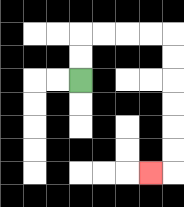{'start': '[3, 3]', 'end': '[6, 7]', 'path_directions': 'U,U,R,R,R,R,D,D,D,D,D,D,L', 'path_coordinates': '[[3, 3], [3, 2], [3, 1], [4, 1], [5, 1], [6, 1], [7, 1], [7, 2], [7, 3], [7, 4], [7, 5], [7, 6], [7, 7], [6, 7]]'}